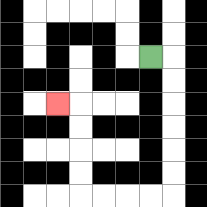{'start': '[6, 2]', 'end': '[2, 4]', 'path_directions': 'R,D,D,D,D,D,D,L,L,L,L,U,U,U,U,L', 'path_coordinates': '[[6, 2], [7, 2], [7, 3], [7, 4], [7, 5], [7, 6], [7, 7], [7, 8], [6, 8], [5, 8], [4, 8], [3, 8], [3, 7], [3, 6], [3, 5], [3, 4], [2, 4]]'}